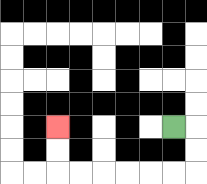{'start': '[7, 5]', 'end': '[2, 5]', 'path_directions': 'R,D,D,L,L,L,L,L,L,U,U', 'path_coordinates': '[[7, 5], [8, 5], [8, 6], [8, 7], [7, 7], [6, 7], [5, 7], [4, 7], [3, 7], [2, 7], [2, 6], [2, 5]]'}